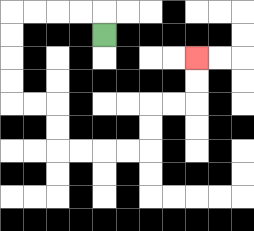{'start': '[4, 1]', 'end': '[8, 2]', 'path_directions': 'U,L,L,L,L,D,D,D,D,R,R,D,D,R,R,R,R,U,U,R,R,U,U', 'path_coordinates': '[[4, 1], [4, 0], [3, 0], [2, 0], [1, 0], [0, 0], [0, 1], [0, 2], [0, 3], [0, 4], [1, 4], [2, 4], [2, 5], [2, 6], [3, 6], [4, 6], [5, 6], [6, 6], [6, 5], [6, 4], [7, 4], [8, 4], [8, 3], [8, 2]]'}